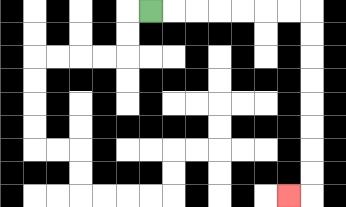{'start': '[6, 0]', 'end': '[12, 8]', 'path_directions': 'R,R,R,R,R,R,R,D,D,D,D,D,D,D,D,L', 'path_coordinates': '[[6, 0], [7, 0], [8, 0], [9, 0], [10, 0], [11, 0], [12, 0], [13, 0], [13, 1], [13, 2], [13, 3], [13, 4], [13, 5], [13, 6], [13, 7], [13, 8], [12, 8]]'}